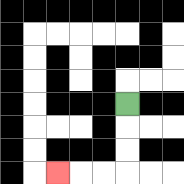{'start': '[5, 4]', 'end': '[2, 7]', 'path_directions': 'D,D,D,L,L,L', 'path_coordinates': '[[5, 4], [5, 5], [5, 6], [5, 7], [4, 7], [3, 7], [2, 7]]'}